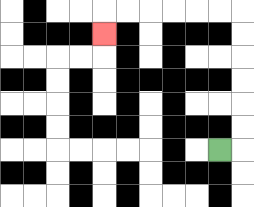{'start': '[9, 6]', 'end': '[4, 1]', 'path_directions': 'R,U,U,U,U,U,U,L,L,L,L,L,L,D', 'path_coordinates': '[[9, 6], [10, 6], [10, 5], [10, 4], [10, 3], [10, 2], [10, 1], [10, 0], [9, 0], [8, 0], [7, 0], [6, 0], [5, 0], [4, 0], [4, 1]]'}